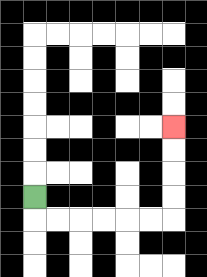{'start': '[1, 8]', 'end': '[7, 5]', 'path_directions': 'D,R,R,R,R,R,R,U,U,U,U', 'path_coordinates': '[[1, 8], [1, 9], [2, 9], [3, 9], [4, 9], [5, 9], [6, 9], [7, 9], [7, 8], [7, 7], [7, 6], [7, 5]]'}